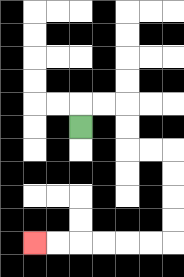{'start': '[3, 5]', 'end': '[1, 10]', 'path_directions': 'U,R,R,D,D,R,R,D,D,D,D,L,L,L,L,L,L', 'path_coordinates': '[[3, 5], [3, 4], [4, 4], [5, 4], [5, 5], [5, 6], [6, 6], [7, 6], [7, 7], [7, 8], [7, 9], [7, 10], [6, 10], [5, 10], [4, 10], [3, 10], [2, 10], [1, 10]]'}